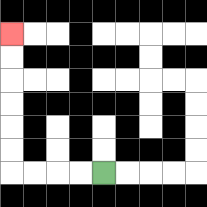{'start': '[4, 7]', 'end': '[0, 1]', 'path_directions': 'L,L,L,L,U,U,U,U,U,U', 'path_coordinates': '[[4, 7], [3, 7], [2, 7], [1, 7], [0, 7], [0, 6], [0, 5], [0, 4], [0, 3], [0, 2], [0, 1]]'}